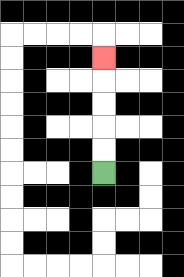{'start': '[4, 7]', 'end': '[4, 2]', 'path_directions': 'U,U,U,U,U', 'path_coordinates': '[[4, 7], [4, 6], [4, 5], [4, 4], [4, 3], [4, 2]]'}